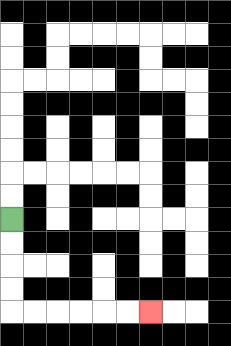{'start': '[0, 9]', 'end': '[6, 13]', 'path_directions': 'D,D,D,D,R,R,R,R,R,R', 'path_coordinates': '[[0, 9], [0, 10], [0, 11], [0, 12], [0, 13], [1, 13], [2, 13], [3, 13], [4, 13], [5, 13], [6, 13]]'}